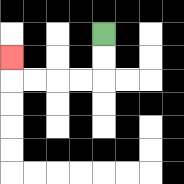{'start': '[4, 1]', 'end': '[0, 2]', 'path_directions': 'D,D,L,L,L,L,U', 'path_coordinates': '[[4, 1], [4, 2], [4, 3], [3, 3], [2, 3], [1, 3], [0, 3], [0, 2]]'}